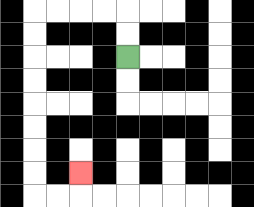{'start': '[5, 2]', 'end': '[3, 7]', 'path_directions': 'U,U,L,L,L,L,D,D,D,D,D,D,D,D,R,R,U', 'path_coordinates': '[[5, 2], [5, 1], [5, 0], [4, 0], [3, 0], [2, 0], [1, 0], [1, 1], [1, 2], [1, 3], [1, 4], [1, 5], [1, 6], [1, 7], [1, 8], [2, 8], [3, 8], [3, 7]]'}